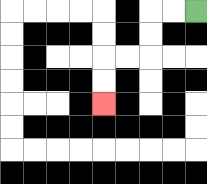{'start': '[8, 0]', 'end': '[4, 4]', 'path_directions': 'L,L,D,D,L,L,D,D', 'path_coordinates': '[[8, 0], [7, 0], [6, 0], [6, 1], [6, 2], [5, 2], [4, 2], [4, 3], [4, 4]]'}